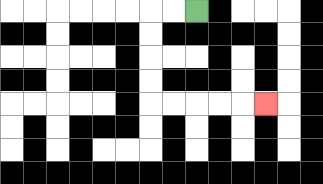{'start': '[8, 0]', 'end': '[11, 4]', 'path_directions': 'L,L,D,D,D,D,R,R,R,R,R', 'path_coordinates': '[[8, 0], [7, 0], [6, 0], [6, 1], [6, 2], [6, 3], [6, 4], [7, 4], [8, 4], [9, 4], [10, 4], [11, 4]]'}